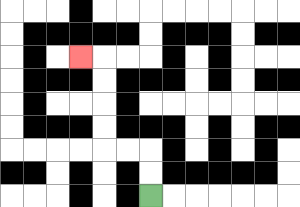{'start': '[6, 8]', 'end': '[3, 2]', 'path_directions': 'U,U,L,L,U,U,U,U,L', 'path_coordinates': '[[6, 8], [6, 7], [6, 6], [5, 6], [4, 6], [4, 5], [4, 4], [4, 3], [4, 2], [3, 2]]'}